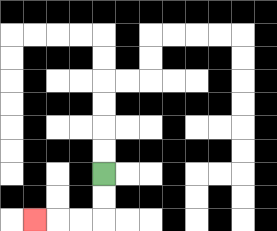{'start': '[4, 7]', 'end': '[1, 9]', 'path_directions': 'D,D,L,L,L', 'path_coordinates': '[[4, 7], [4, 8], [4, 9], [3, 9], [2, 9], [1, 9]]'}